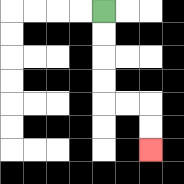{'start': '[4, 0]', 'end': '[6, 6]', 'path_directions': 'D,D,D,D,R,R,D,D', 'path_coordinates': '[[4, 0], [4, 1], [4, 2], [4, 3], [4, 4], [5, 4], [6, 4], [6, 5], [6, 6]]'}